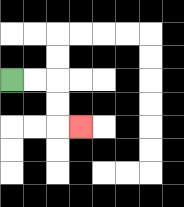{'start': '[0, 3]', 'end': '[3, 5]', 'path_directions': 'R,R,D,D,R', 'path_coordinates': '[[0, 3], [1, 3], [2, 3], [2, 4], [2, 5], [3, 5]]'}